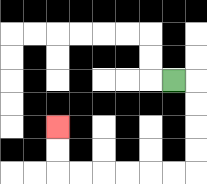{'start': '[7, 3]', 'end': '[2, 5]', 'path_directions': 'R,D,D,D,D,L,L,L,L,L,L,U,U', 'path_coordinates': '[[7, 3], [8, 3], [8, 4], [8, 5], [8, 6], [8, 7], [7, 7], [6, 7], [5, 7], [4, 7], [3, 7], [2, 7], [2, 6], [2, 5]]'}